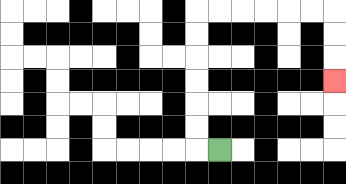{'start': '[9, 6]', 'end': '[14, 3]', 'path_directions': 'L,U,U,U,U,U,U,R,R,R,R,R,R,D,D,D', 'path_coordinates': '[[9, 6], [8, 6], [8, 5], [8, 4], [8, 3], [8, 2], [8, 1], [8, 0], [9, 0], [10, 0], [11, 0], [12, 0], [13, 0], [14, 0], [14, 1], [14, 2], [14, 3]]'}